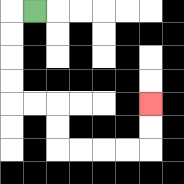{'start': '[1, 0]', 'end': '[6, 4]', 'path_directions': 'L,D,D,D,D,R,R,D,D,R,R,R,R,U,U', 'path_coordinates': '[[1, 0], [0, 0], [0, 1], [0, 2], [0, 3], [0, 4], [1, 4], [2, 4], [2, 5], [2, 6], [3, 6], [4, 6], [5, 6], [6, 6], [6, 5], [6, 4]]'}